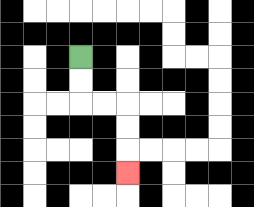{'start': '[3, 2]', 'end': '[5, 7]', 'path_directions': 'D,D,R,R,D,D,D', 'path_coordinates': '[[3, 2], [3, 3], [3, 4], [4, 4], [5, 4], [5, 5], [5, 6], [5, 7]]'}